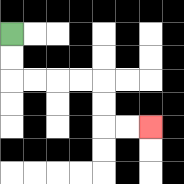{'start': '[0, 1]', 'end': '[6, 5]', 'path_directions': 'D,D,R,R,R,R,D,D,R,R', 'path_coordinates': '[[0, 1], [0, 2], [0, 3], [1, 3], [2, 3], [3, 3], [4, 3], [4, 4], [4, 5], [5, 5], [6, 5]]'}